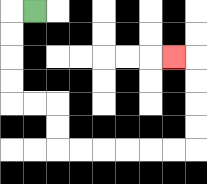{'start': '[1, 0]', 'end': '[7, 2]', 'path_directions': 'L,D,D,D,D,R,R,D,D,R,R,R,R,R,R,U,U,U,U,L', 'path_coordinates': '[[1, 0], [0, 0], [0, 1], [0, 2], [0, 3], [0, 4], [1, 4], [2, 4], [2, 5], [2, 6], [3, 6], [4, 6], [5, 6], [6, 6], [7, 6], [8, 6], [8, 5], [8, 4], [8, 3], [8, 2], [7, 2]]'}